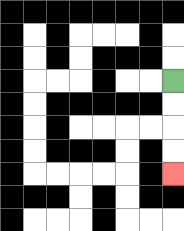{'start': '[7, 3]', 'end': '[7, 7]', 'path_directions': 'D,D,D,D', 'path_coordinates': '[[7, 3], [7, 4], [7, 5], [7, 6], [7, 7]]'}